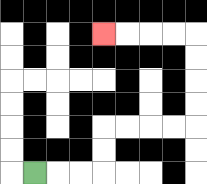{'start': '[1, 7]', 'end': '[4, 1]', 'path_directions': 'R,R,R,U,U,R,R,R,R,U,U,U,U,L,L,L,L', 'path_coordinates': '[[1, 7], [2, 7], [3, 7], [4, 7], [4, 6], [4, 5], [5, 5], [6, 5], [7, 5], [8, 5], [8, 4], [8, 3], [8, 2], [8, 1], [7, 1], [6, 1], [5, 1], [4, 1]]'}